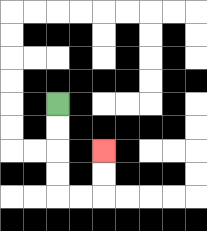{'start': '[2, 4]', 'end': '[4, 6]', 'path_directions': 'D,D,D,D,R,R,U,U', 'path_coordinates': '[[2, 4], [2, 5], [2, 6], [2, 7], [2, 8], [3, 8], [4, 8], [4, 7], [4, 6]]'}